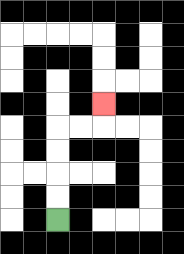{'start': '[2, 9]', 'end': '[4, 4]', 'path_directions': 'U,U,U,U,R,R,U', 'path_coordinates': '[[2, 9], [2, 8], [2, 7], [2, 6], [2, 5], [3, 5], [4, 5], [4, 4]]'}